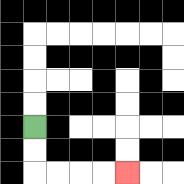{'start': '[1, 5]', 'end': '[5, 7]', 'path_directions': 'D,D,R,R,R,R', 'path_coordinates': '[[1, 5], [1, 6], [1, 7], [2, 7], [3, 7], [4, 7], [5, 7]]'}